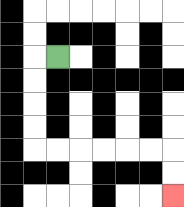{'start': '[2, 2]', 'end': '[7, 8]', 'path_directions': 'L,D,D,D,D,R,R,R,R,R,R,D,D', 'path_coordinates': '[[2, 2], [1, 2], [1, 3], [1, 4], [1, 5], [1, 6], [2, 6], [3, 6], [4, 6], [5, 6], [6, 6], [7, 6], [7, 7], [7, 8]]'}